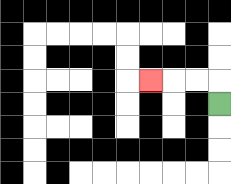{'start': '[9, 4]', 'end': '[6, 3]', 'path_directions': 'U,L,L,L', 'path_coordinates': '[[9, 4], [9, 3], [8, 3], [7, 3], [6, 3]]'}